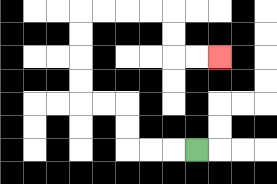{'start': '[8, 6]', 'end': '[9, 2]', 'path_directions': 'L,L,L,U,U,L,L,U,U,U,U,R,R,R,R,D,D,R,R', 'path_coordinates': '[[8, 6], [7, 6], [6, 6], [5, 6], [5, 5], [5, 4], [4, 4], [3, 4], [3, 3], [3, 2], [3, 1], [3, 0], [4, 0], [5, 0], [6, 0], [7, 0], [7, 1], [7, 2], [8, 2], [9, 2]]'}